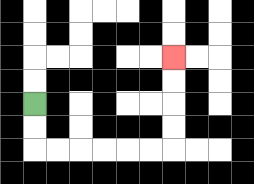{'start': '[1, 4]', 'end': '[7, 2]', 'path_directions': 'D,D,R,R,R,R,R,R,U,U,U,U', 'path_coordinates': '[[1, 4], [1, 5], [1, 6], [2, 6], [3, 6], [4, 6], [5, 6], [6, 6], [7, 6], [7, 5], [7, 4], [7, 3], [7, 2]]'}